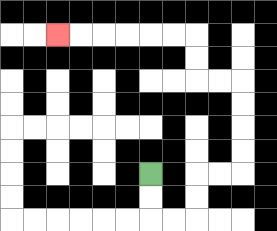{'start': '[6, 7]', 'end': '[2, 1]', 'path_directions': 'D,D,R,R,U,U,R,R,U,U,U,U,L,L,U,U,L,L,L,L,L,L', 'path_coordinates': '[[6, 7], [6, 8], [6, 9], [7, 9], [8, 9], [8, 8], [8, 7], [9, 7], [10, 7], [10, 6], [10, 5], [10, 4], [10, 3], [9, 3], [8, 3], [8, 2], [8, 1], [7, 1], [6, 1], [5, 1], [4, 1], [3, 1], [2, 1]]'}